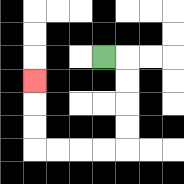{'start': '[4, 2]', 'end': '[1, 3]', 'path_directions': 'R,D,D,D,D,L,L,L,L,U,U,U', 'path_coordinates': '[[4, 2], [5, 2], [5, 3], [5, 4], [5, 5], [5, 6], [4, 6], [3, 6], [2, 6], [1, 6], [1, 5], [1, 4], [1, 3]]'}